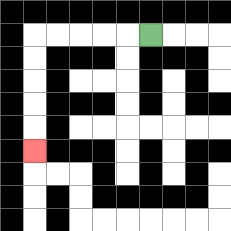{'start': '[6, 1]', 'end': '[1, 6]', 'path_directions': 'L,L,L,L,L,D,D,D,D,D', 'path_coordinates': '[[6, 1], [5, 1], [4, 1], [3, 1], [2, 1], [1, 1], [1, 2], [1, 3], [1, 4], [1, 5], [1, 6]]'}